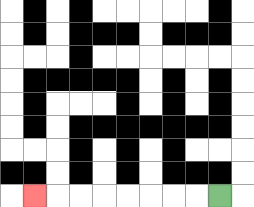{'start': '[9, 8]', 'end': '[1, 8]', 'path_directions': 'L,L,L,L,L,L,L,L', 'path_coordinates': '[[9, 8], [8, 8], [7, 8], [6, 8], [5, 8], [4, 8], [3, 8], [2, 8], [1, 8]]'}